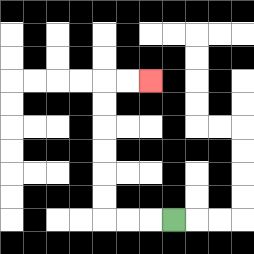{'start': '[7, 9]', 'end': '[6, 3]', 'path_directions': 'L,L,L,U,U,U,U,U,U,R,R', 'path_coordinates': '[[7, 9], [6, 9], [5, 9], [4, 9], [4, 8], [4, 7], [4, 6], [4, 5], [4, 4], [4, 3], [5, 3], [6, 3]]'}